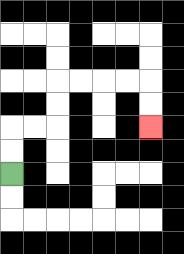{'start': '[0, 7]', 'end': '[6, 5]', 'path_directions': 'U,U,R,R,U,U,R,R,R,R,D,D', 'path_coordinates': '[[0, 7], [0, 6], [0, 5], [1, 5], [2, 5], [2, 4], [2, 3], [3, 3], [4, 3], [5, 3], [6, 3], [6, 4], [6, 5]]'}